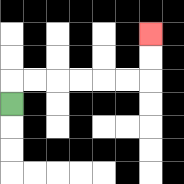{'start': '[0, 4]', 'end': '[6, 1]', 'path_directions': 'U,R,R,R,R,R,R,U,U', 'path_coordinates': '[[0, 4], [0, 3], [1, 3], [2, 3], [3, 3], [4, 3], [5, 3], [6, 3], [6, 2], [6, 1]]'}